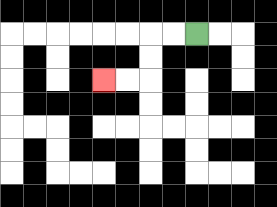{'start': '[8, 1]', 'end': '[4, 3]', 'path_directions': 'L,L,D,D,L,L', 'path_coordinates': '[[8, 1], [7, 1], [6, 1], [6, 2], [6, 3], [5, 3], [4, 3]]'}